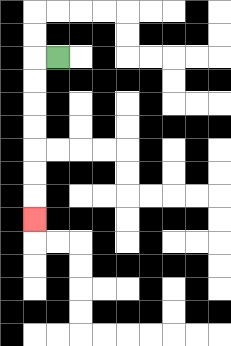{'start': '[2, 2]', 'end': '[1, 9]', 'path_directions': 'L,D,D,D,D,D,D,D', 'path_coordinates': '[[2, 2], [1, 2], [1, 3], [1, 4], [1, 5], [1, 6], [1, 7], [1, 8], [1, 9]]'}